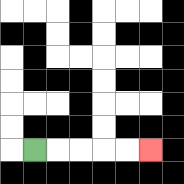{'start': '[1, 6]', 'end': '[6, 6]', 'path_directions': 'R,R,R,R,R', 'path_coordinates': '[[1, 6], [2, 6], [3, 6], [4, 6], [5, 6], [6, 6]]'}